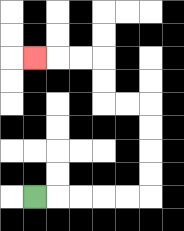{'start': '[1, 8]', 'end': '[1, 2]', 'path_directions': 'R,R,R,R,R,U,U,U,U,L,L,U,U,L,L,L', 'path_coordinates': '[[1, 8], [2, 8], [3, 8], [4, 8], [5, 8], [6, 8], [6, 7], [6, 6], [6, 5], [6, 4], [5, 4], [4, 4], [4, 3], [4, 2], [3, 2], [2, 2], [1, 2]]'}